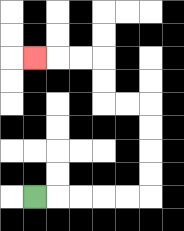{'start': '[1, 8]', 'end': '[1, 2]', 'path_directions': 'R,R,R,R,R,U,U,U,U,L,L,U,U,L,L,L', 'path_coordinates': '[[1, 8], [2, 8], [3, 8], [4, 8], [5, 8], [6, 8], [6, 7], [6, 6], [6, 5], [6, 4], [5, 4], [4, 4], [4, 3], [4, 2], [3, 2], [2, 2], [1, 2]]'}